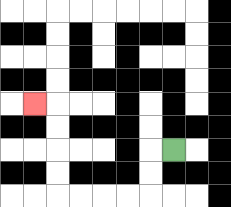{'start': '[7, 6]', 'end': '[1, 4]', 'path_directions': 'L,D,D,L,L,L,L,U,U,U,U,L', 'path_coordinates': '[[7, 6], [6, 6], [6, 7], [6, 8], [5, 8], [4, 8], [3, 8], [2, 8], [2, 7], [2, 6], [2, 5], [2, 4], [1, 4]]'}